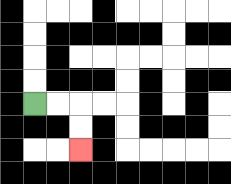{'start': '[1, 4]', 'end': '[3, 6]', 'path_directions': 'R,R,D,D', 'path_coordinates': '[[1, 4], [2, 4], [3, 4], [3, 5], [3, 6]]'}